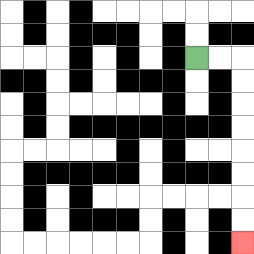{'start': '[8, 2]', 'end': '[10, 10]', 'path_directions': 'R,R,D,D,D,D,D,D,D,D', 'path_coordinates': '[[8, 2], [9, 2], [10, 2], [10, 3], [10, 4], [10, 5], [10, 6], [10, 7], [10, 8], [10, 9], [10, 10]]'}